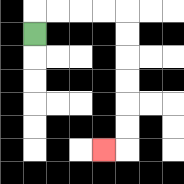{'start': '[1, 1]', 'end': '[4, 6]', 'path_directions': 'U,R,R,R,R,D,D,D,D,D,D,L', 'path_coordinates': '[[1, 1], [1, 0], [2, 0], [3, 0], [4, 0], [5, 0], [5, 1], [5, 2], [5, 3], [5, 4], [5, 5], [5, 6], [4, 6]]'}